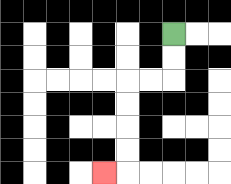{'start': '[7, 1]', 'end': '[4, 7]', 'path_directions': 'D,D,L,L,D,D,D,D,L', 'path_coordinates': '[[7, 1], [7, 2], [7, 3], [6, 3], [5, 3], [5, 4], [5, 5], [5, 6], [5, 7], [4, 7]]'}